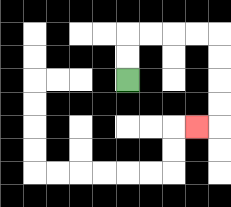{'start': '[5, 3]', 'end': '[8, 5]', 'path_directions': 'U,U,R,R,R,R,D,D,D,D,L', 'path_coordinates': '[[5, 3], [5, 2], [5, 1], [6, 1], [7, 1], [8, 1], [9, 1], [9, 2], [9, 3], [9, 4], [9, 5], [8, 5]]'}